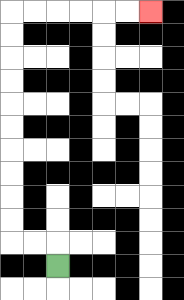{'start': '[2, 11]', 'end': '[6, 0]', 'path_directions': 'U,L,L,U,U,U,U,U,U,U,U,U,U,R,R,R,R,R,R', 'path_coordinates': '[[2, 11], [2, 10], [1, 10], [0, 10], [0, 9], [0, 8], [0, 7], [0, 6], [0, 5], [0, 4], [0, 3], [0, 2], [0, 1], [0, 0], [1, 0], [2, 0], [3, 0], [4, 0], [5, 0], [6, 0]]'}